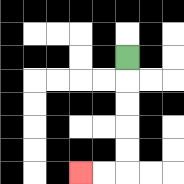{'start': '[5, 2]', 'end': '[3, 7]', 'path_directions': 'D,D,D,D,D,L,L', 'path_coordinates': '[[5, 2], [5, 3], [5, 4], [5, 5], [5, 6], [5, 7], [4, 7], [3, 7]]'}